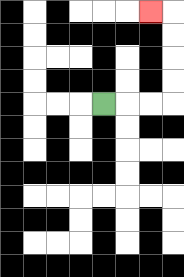{'start': '[4, 4]', 'end': '[6, 0]', 'path_directions': 'R,R,R,U,U,U,U,L', 'path_coordinates': '[[4, 4], [5, 4], [6, 4], [7, 4], [7, 3], [7, 2], [7, 1], [7, 0], [6, 0]]'}